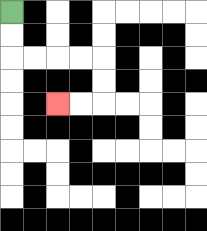{'start': '[0, 0]', 'end': '[2, 4]', 'path_directions': 'D,D,R,R,R,R,D,D,L,L', 'path_coordinates': '[[0, 0], [0, 1], [0, 2], [1, 2], [2, 2], [3, 2], [4, 2], [4, 3], [4, 4], [3, 4], [2, 4]]'}